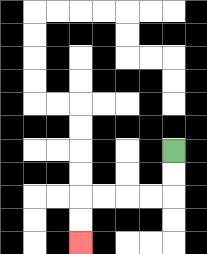{'start': '[7, 6]', 'end': '[3, 10]', 'path_directions': 'D,D,L,L,L,L,D,D', 'path_coordinates': '[[7, 6], [7, 7], [7, 8], [6, 8], [5, 8], [4, 8], [3, 8], [3, 9], [3, 10]]'}